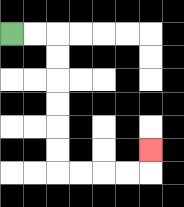{'start': '[0, 1]', 'end': '[6, 6]', 'path_directions': 'R,R,D,D,D,D,D,D,R,R,R,R,U', 'path_coordinates': '[[0, 1], [1, 1], [2, 1], [2, 2], [2, 3], [2, 4], [2, 5], [2, 6], [2, 7], [3, 7], [4, 7], [5, 7], [6, 7], [6, 6]]'}